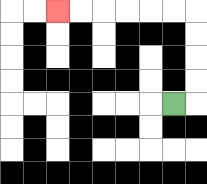{'start': '[7, 4]', 'end': '[2, 0]', 'path_directions': 'R,U,U,U,U,L,L,L,L,L,L', 'path_coordinates': '[[7, 4], [8, 4], [8, 3], [8, 2], [8, 1], [8, 0], [7, 0], [6, 0], [5, 0], [4, 0], [3, 0], [2, 0]]'}